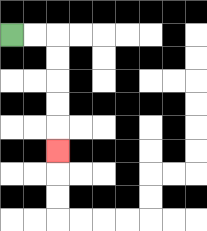{'start': '[0, 1]', 'end': '[2, 6]', 'path_directions': 'R,R,D,D,D,D,D', 'path_coordinates': '[[0, 1], [1, 1], [2, 1], [2, 2], [2, 3], [2, 4], [2, 5], [2, 6]]'}